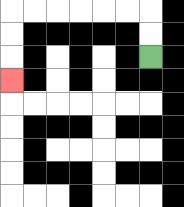{'start': '[6, 2]', 'end': '[0, 3]', 'path_directions': 'U,U,L,L,L,L,L,L,D,D,D', 'path_coordinates': '[[6, 2], [6, 1], [6, 0], [5, 0], [4, 0], [3, 0], [2, 0], [1, 0], [0, 0], [0, 1], [0, 2], [0, 3]]'}